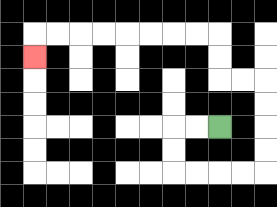{'start': '[9, 5]', 'end': '[1, 2]', 'path_directions': 'L,L,D,D,R,R,R,R,U,U,U,U,L,L,U,U,L,L,L,L,L,L,L,L,D', 'path_coordinates': '[[9, 5], [8, 5], [7, 5], [7, 6], [7, 7], [8, 7], [9, 7], [10, 7], [11, 7], [11, 6], [11, 5], [11, 4], [11, 3], [10, 3], [9, 3], [9, 2], [9, 1], [8, 1], [7, 1], [6, 1], [5, 1], [4, 1], [3, 1], [2, 1], [1, 1], [1, 2]]'}